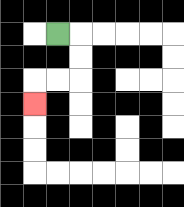{'start': '[2, 1]', 'end': '[1, 4]', 'path_directions': 'R,D,D,L,L,D', 'path_coordinates': '[[2, 1], [3, 1], [3, 2], [3, 3], [2, 3], [1, 3], [1, 4]]'}